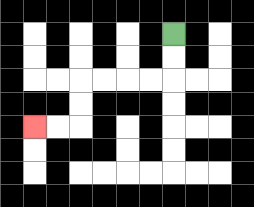{'start': '[7, 1]', 'end': '[1, 5]', 'path_directions': 'D,D,L,L,L,L,D,D,L,L', 'path_coordinates': '[[7, 1], [7, 2], [7, 3], [6, 3], [5, 3], [4, 3], [3, 3], [3, 4], [3, 5], [2, 5], [1, 5]]'}